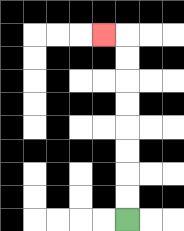{'start': '[5, 9]', 'end': '[4, 1]', 'path_directions': 'U,U,U,U,U,U,U,U,L', 'path_coordinates': '[[5, 9], [5, 8], [5, 7], [5, 6], [5, 5], [5, 4], [5, 3], [5, 2], [5, 1], [4, 1]]'}